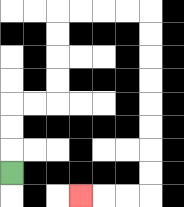{'start': '[0, 7]', 'end': '[3, 8]', 'path_directions': 'U,U,U,R,R,U,U,U,U,R,R,R,R,D,D,D,D,D,D,D,D,L,L,L', 'path_coordinates': '[[0, 7], [0, 6], [0, 5], [0, 4], [1, 4], [2, 4], [2, 3], [2, 2], [2, 1], [2, 0], [3, 0], [4, 0], [5, 0], [6, 0], [6, 1], [6, 2], [6, 3], [6, 4], [6, 5], [6, 6], [6, 7], [6, 8], [5, 8], [4, 8], [3, 8]]'}